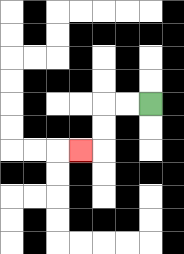{'start': '[6, 4]', 'end': '[3, 6]', 'path_directions': 'L,L,D,D,L', 'path_coordinates': '[[6, 4], [5, 4], [4, 4], [4, 5], [4, 6], [3, 6]]'}